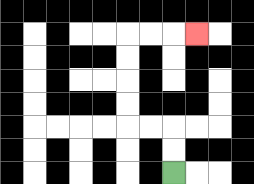{'start': '[7, 7]', 'end': '[8, 1]', 'path_directions': 'U,U,L,L,U,U,U,U,R,R,R', 'path_coordinates': '[[7, 7], [7, 6], [7, 5], [6, 5], [5, 5], [5, 4], [5, 3], [5, 2], [5, 1], [6, 1], [7, 1], [8, 1]]'}